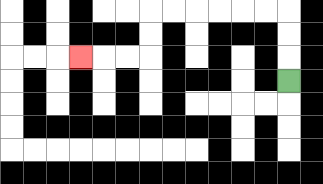{'start': '[12, 3]', 'end': '[3, 2]', 'path_directions': 'U,U,U,L,L,L,L,L,L,D,D,L,L,L', 'path_coordinates': '[[12, 3], [12, 2], [12, 1], [12, 0], [11, 0], [10, 0], [9, 0], [8, 0], [7, 0], [6, 0], [6, 1], [6, 2], [5, 2], [4, 2], [3, 2]]'}